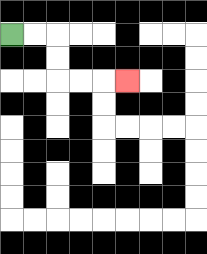{'start': '[0, 1]', 'end': '[5, 3]', 'path_directions': 'R,R,D,D,R,R,R', 'path_coordinates': '[[0, 1], [1, 1], [2, 1], [2, 2], [2, 3], [3, 3], [4, 3], [5, 3]]'}